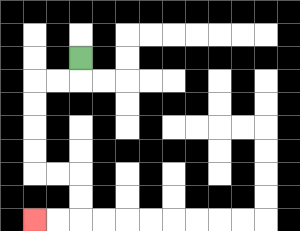{'start': '[3, 2]', 'end': '[1, 9]', 'path_directions': 'D,L,L,D,D,D,D,R,R,D,D,L,L', 'path_coordinates': '[[3, 2], [3, 3], [2, 3], [1, 3], [1, 4], [1, 5], [1, 6], [1, 7], [2, 7], [3, 7], [3, 8], [3, 9], [2, 9], [1, 9]]'}